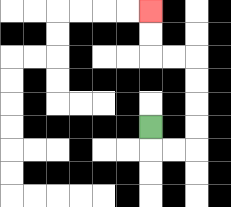{'start': '[6, 5]', 'end': '[6, 0]', 'path_directions': 'D,R,R,U,U,U,U,L,L,U,U', 'path_coordinates': '[[6, 5], [6, 6], [7, 6], [8, 6], [8, 5], [8, 4], [8, 3], [8, 2], [7, 2], [6, 2], [6, 1], [6, 0]]'}